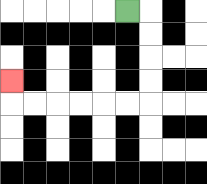{'start': '[5, 0]', 'end': '[0, 3]', 'path_directions': 'R,D,D,D,D,L,L,L,L,L,L,U', 'path_coordinates': '[[5, 0], [6, 0], [6, 1], [6, 2], [6, 3], [6, 4], [5, 4], [4, 4], [3, 4], [2, 4], [1, 4], [0, 4], [0, 3]]'}